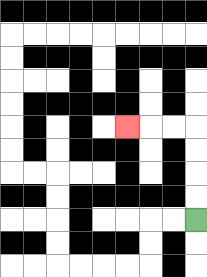{'start': '[8, 9]', 'end': '[5, 5]', 'path_directions': 'U,U,U,U,L,L,L', 'path_coordinates': '[[8, 9], [8, 8], [8, 7], [8, 6], [8, 5], [7, 5], [6, 5], [5, 5]]'}